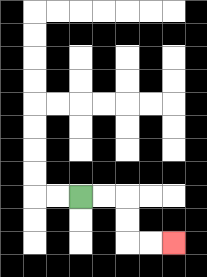{'start': '[3, 8]', 'end': '[7, 10]', 'path_directions': 'R,R,D,D,R,R', 'path_coordinates': '[[3, 8], [4, 8], [5, 8], [5, 9], [5, 10], [6, 10], [7, 10]]'}